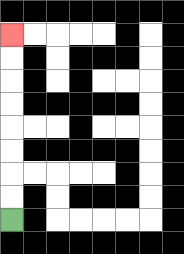{'start': '[0, 9]', 'end': '[0, 1]', 'path_directions': 'U,U,U,U,U,U,U,U', 'path_coordinates': '[[0, 9], [0, 8], [0, 7], [0, 6], [0, 5], [0, 4], [0, 3], [0, 2], [0, 1]]'}